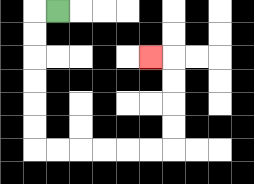{'start': '[2, 0]', 'end': '[6, 2]', 'path_directions': 'L,D,D,D,D,D,D,R,R,R,R,R,R,U,U,U,U,L', 'path_coordinates': '[[2, 0], [1, 0], [1, 1], [1, 2], [1, 3], [1, 4], [1, 5], [1, 6], [2, 6], [3, 6], [4, 6], [5, 6], [6, 6], [7, 6], [7, 5], [7, 4], [7, 3], [7, 2], [6, 2]]'}